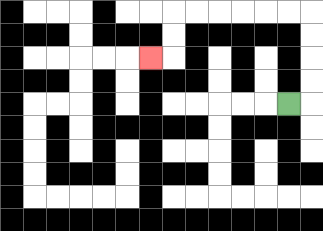{'start': '[12, 4]', 'end': '[6, 2]', 'path_directions': 'R,U,U,U,U,L,L,L,L,L,L,D,D,L', 'path_coordinates': '[[12, 4], [13, 4], [13, 3], [13, 2], [13, 1], [13, 0], [12, 0], [11, 0], [10, 0], [9, 0], [8, 0], [7, 0], [7, 1], [7, 2], [6, 2]]'}